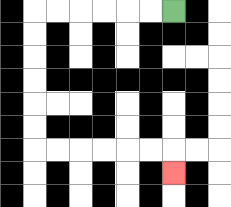{'start': '[7, 0]', 'end': '[7, 7]', 'path_directions': 'L,L,L,L,L,L,D,D,D,D,D,D,R,R,R,R,R,R,D', 'path_coordinates': '[[7, 0], [6, 0], [5, 0], [4, 0], [3, 0], [2, 0], [1, 0], [1, 1], [1, 2], [1, 3], [1, 4], [1, 5], [1, 6], [2, 6], [3, 6], [4, 6], [5, 6], [6, 6], [7, 6], [7, 7]]'}